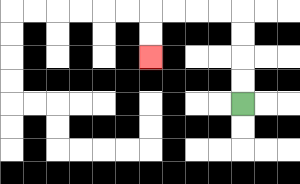{'start': '[10, 4]', 'end': '[6, 2]', 'path_directions': 'U,U,U,U,L,L,L,L,D,D', 'path_coordinates': '[[10, 4], [10, 3], [10, 2], [10, 1], [10, 0], [9, 0], [8, 0], [7, 0], [6, 0], [6, 1], [6, 2]]'}